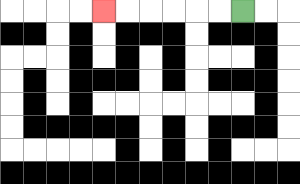{'start': '[10, 0]', 'end': '[4, 0]', 'path_directions': 'L,L,L,L,L,L', 'path_coordinates': '[[10, 0], [9, 0], [8, 0], [7, 0], [6, 0], [5, 0], [4, 0]]'}